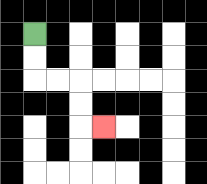{'start': '[1, 1]', 'end': '[4, 5]', 'path_directions': 'D,D,R,R,D,D,R', 'path_coordinates': '[[1, 1], [1, 2], [1, 3], [2, 3], [3, 3], [3, 4], [3, 5], [4, 5]]'}